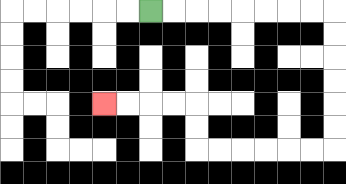{'start': '[6, 0]', 'end': '[4, 4]', 'path_directions': 'R,R,R,R,R,R,R,R,D,D,D,D,D,D,L,L,L,L,L,L,U,U,L,L,L,L', 'path_coordinates': '[[6, 0], [7, 0], [8, 0], [9, 0], [10, 0], [11, 0], [12, 0], [13, 0], [14, 0], [14, 1], [14, 2], [14, 3], [14, 4], [14, 5], [14, 6], [13, 6], [12, 6], [11, 6], [10, 6], [9, 6], [8, 6], [8, 5], [8, 4], [7, 4], [6, 4], [5, 4], [4, 4]]'}